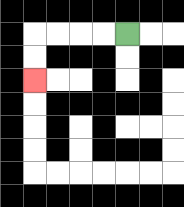{'start': '[5, 1]', 'end': '[1, 3]', 'path_directions': 'L,L,L,L,D,D', 'path_coordinates': '[[5, 1], [4, 1], [3, 1], [2, 1], [1, 1], [1, 2], [1, 3]]'}